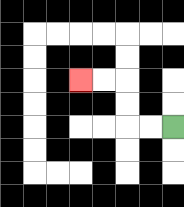{'start': '[7, 5]', 'end': '[3, 3]', 'path_directions': 'L,L,U,U,L,L', 'path_coordinates': '[[7, 5], [6, 5], [5, 5], [5, 4], [5, 3], [4, 3], [3, 3]]'}